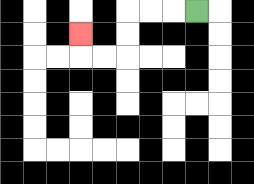{'start': '[8, 0]', 'end': '[3, 1]', 'path_directions': 'L,L,L,D,D,L,L,U', 'path_coordinates': '[[8, 0], [7, 0], [6, 0], [5, 0], [5, 1], [5, 2], [4, 2], [3, 2], [3, 1]]'}